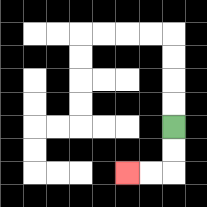{'start': '[7, 5]', 'end': '[5, 7]', 'path_directions': 'D,D,L,L', 'path_coordinates': '[[7, 5], [7, 6], [7, 7], [6, 7], [5, 7]]'}